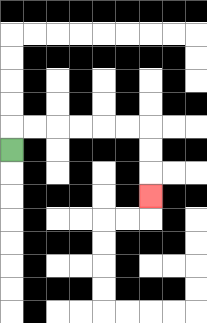{'start': '[0, 6]', 'end': '[6, 8]', 'path_directions': 'U,R,R,R,R,R,R,D,D,D', 'path_coordinates': '[[0, 6], [0, 5], [1, 5], [2, 5], [3, 5], [4, 5], [5, 5], [6, 5], [6, 6], [6, 7], [6, 8]]'}